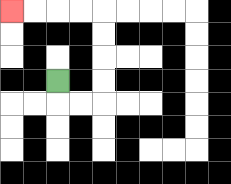{'start': '[2, 3]', 'end': '[0, 0]', 'path_directions': 'D,R,R,U,U,U,U,L,L,L,L', 'path_coordinates': '[[2, 3], [2, 4], [3, 4], [4, 4], [4, 3], [4, 2], [4, 1], [4, 0], [3, 0], [2, 0], [1, 0], [0, 0]]'}